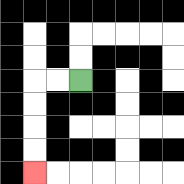{'start': '[3, 3]', 'end': '[1, 7]', 'path_directions': 'L,L,D,D,D,D', 'path_coordinates': '[[3, 3], [2, 3], [1, 3], [1, 4], [1, 5], [1, 6], [1, 7]]'}